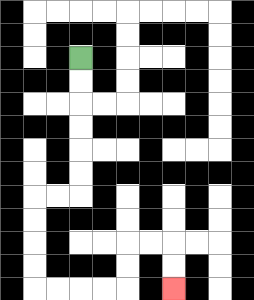{'start': '[3, 2]', 'end': '[7, 12]', 'path_directions': 'D,D,D,D,D,D,L,L,D,D,D,D,R,R,R,R,U,U,R,R,D,D', 'path_coordinates': '[[3, 2], [3, 3], [3, 4], [3, 5], [3, 6], [3, 7], [3, 8], [2, 8], [1, 8], [1, 9], [1, 10], [1, 11], [1, 12], [2, 12], [3, 12], [4, 12], [5, 12], [5, 11], [5, 10], [6, 10], [7, 10], [7, 11], [7, 12]]'}